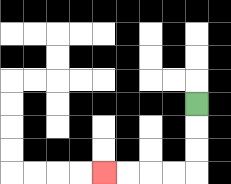{'start': '[8, 4]', 'end': '[4, 7]', 'path_directions': 'D,D,D,L,L,L,L', 'path_coordinates': '[[8, 4], [8, 5], [8, 6], [8, 7], [7, 7], [6, 7], [5, 7], [4, 7]]'}